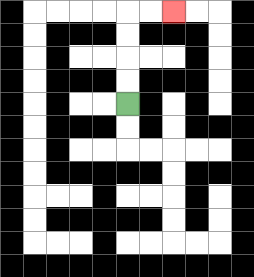{'start': '[5, 4]', 'end': '[7, 0]', 'path_directions': 'U,U,U,U,R,R', 'path_coordinates': '[[5, 4], [5, 3], [5, 2], [5, 1], [5, 0], [6, 0], [7, 0]]'}